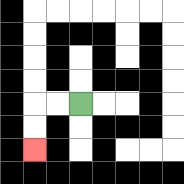{'start': '[3, 4]', 'end': '[1, 6]', 'path_directions': 'L,L,D,D', 'path_coordinates': '[[3, 4], [2, 4], [1, 4], [1, 5], [1, 6]]'}